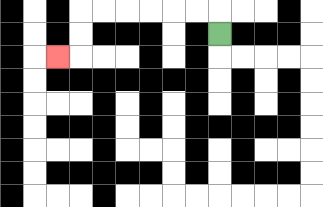{'start': '[9, 1]', 'end': '[2, 2]', 'path_directions': 'U,L,L,L,L,L,L,D,D,L', 'path_coordinates': '[[9, 1], [9, 0], [8, 0], [7, 0], [6, 0], [5, 0], [4, 0], [3, 0], [3, 1], [3, 2], [2, 2]]'}